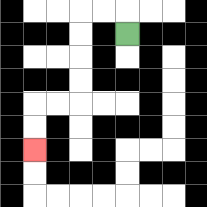{'start': '[5, 1]', 'end': '[1, 6]', 'path_directions': 'U,L,L,D,D,D,D,L,L,D,D', 'path_coordinates': '[[5, 1], [5, 0], [4, 0], [3, 0], [3, 1], [3, 2], [3, 3], [3, 4], [2, 4], [1, 4], [1, 5], [1, 6]]'}